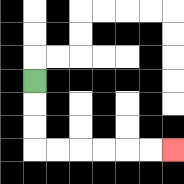{'start': '[1, 3]', 'end': '[7, 6]', 'path_directions': 'D,D,D,R,R,R,R,R,R', 'path_coordinates': '[[1, 3], [1, 4], [1, 5], [1, 6], [2, 6], [3, 6], [4, 6], [5, 6], [6, 6], [7, 6]]'}